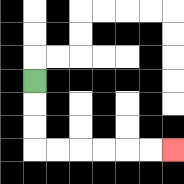{'start': '[1, 3]', 'end': '[7, 6]', 'path_directions': 'D,D,D,R,R,R,R,R,R', 'path_coordinates': '[[1, 3], [1, 4], [1, 5], [1, 6], [2, 6], [3, 6], [4, 6], [5, 6], [6, 6], [7, 6]]'}